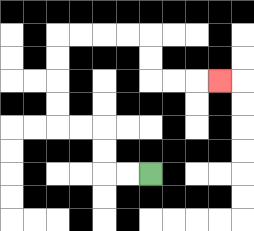{'start': '[6, 7]', 'end': '[9, 3]', 'path_directions': 'L,L,U,U,L,L,U,U,U,U,R,R,R,R,D,D,R,R,R', 'path_coordinates': '[[6, 7], [5, 7], [4, 7], [4, 6], [4, 5], [3, 5], [2, 5], [2, 4], [2, 3], [2, 2], [2, 1], [3, 1], [4, 1], [5, 1], [6, 1], [6, 2], [6, 3], [7, 3], [8, 3], [9, 3]]'}